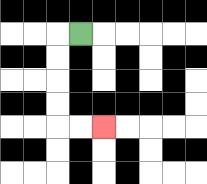{'start': '[3, 1]', 'end': '[4, 5]', 'path_directions': 'L,D,D,D,D,R,R', 'path_coordinates': '[[3, 1], [2, 1], [2, 2], [2, 3], [2, 4], [2, 5], [3, 5], [4, 5]]'}